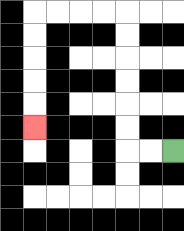{'start': '[7, 6]', 'end': '[1, 5]', 'path_directions': 'L,L,U,U,U,U,U,U,L,L,L,L,D,D,D,D,D', 'path_coordinates': '[[7, 6], [6, 6], [5, 6], [5, 5], [5, 4], [5, 3], [5, 2], [5, 1], [5, 0], [4, 0], [3, 0], [2, 0], [1, 0], [1, 1], [1, 2], [1, 3], [1, 4], [1, 5]]'}